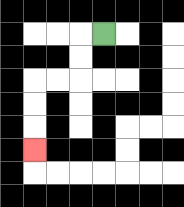{'start': '[4, 1]', 'end': '[1, 6]', 'path_directions': 'L,D,D,L,L,D,D,D', 'path_coordinates': '[[4, 1], [3, 1], [3, 2], [3, 3], [2, 3], [1, 3], [1, 4], [1, 5], [1, 6]]'}